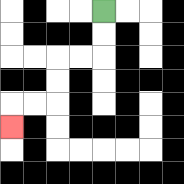{'start': '[4, 0]', 'end': '[0, 5]', 'path_directions': 'D,D,L,L,D,D,L,L,D', 'path_coordinates': '[[4, 0], [4, 1], [4, 2], [3, 2], [2, 2], [2, 3], [2, 4], [1, 4], [0, 4], [0, 5]]'}